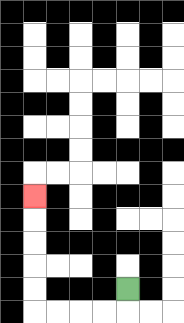{'start': '[5, 12]', 'end': '[1, 8]', 'path_directions': 'D,L,L,L,L,U,U,U,U,U', 'path_coordinates': '[[5, 12], [5, 13], [4, 13], [3, 13], [2, 13], [1, 13], [1, 12], [1, 11], [1, 10], [1, 9], [1, 8]]'}